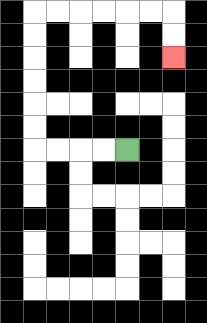{'start': '[5, 6]', 'end': '[7, 2]', 'path_directions': 'L,L,L,L,U,U,U,U,U,U,R,R,R,R,R,R,D,D', 'path_coordinates': '[[5, 6], [4, 6], [3, 6], [2, 6], [1, 6], [1, 5], [1, 4], [1, 3], [1, 2], [1, 1], [1, 0], [2, 0], [3, 0], [4, 0], [5, 0], [6, 0], [7, 0], [7, 1], [7, 2]]'}